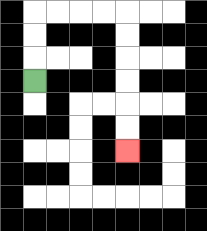{'start': '[1, 3]', 'end': '[5, 6]', 'path_directions': 'U,U,U,R,R,R,R,D,D,D,D,D,D', 'path_coordinates': '[[1, 3], [1, 2], [1, 1], [1, 0], [2, 0], [3, 0], [4, 0], [5, 0], [5, 1], [5, 2], [5, 3], [5, 4], [5, 5], [5, 6]]'}